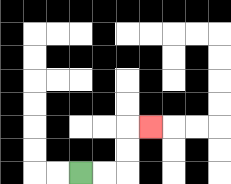{'start': '[3, 7]', 'end': '[6, 5]', 'path_directions': 'R,R,U,U,R', 'path_coordinates': '[[3, 7], [4, 7], [5, 7], [5, 6], [5, 5], [6, 5]]'}